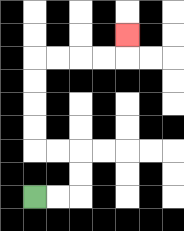{'start': '[1, 8]', 'end': '[5, 1]', 'path_directions': 'R,R,U,U,L,L,U,U,U,U,R,R,R,R,U', 'path_coordinates': '[[1, 8], [2, 8], [3, 8], [3, 7], [3, 6], [2, 6], [1, 6], [1, 5], [1, 4], [1, 3], [1, 2], [2, 2], [3, 2], [4, 2], [5, 2], [5, 1]]'}